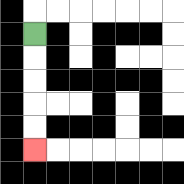{'start': '[1, 1]', 'end': '[1, 6]', 'path_directions': 'D,D,D,D,D', 'path_coordinates': '[[1, 1], [1, 2], [1, 3], [1, 4], [1, 5], [1, 6]]'}